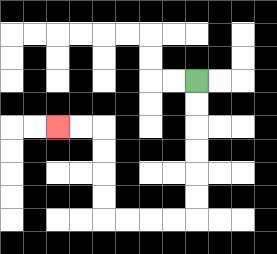{'start': '[8, 3]', 'end': '[2, 5]', 'path_directions': 'D,D,D,D,D,D,L,L,L,L,U,U,U,U,L,L', 'path_coordinates': '[[8, 3], [8, 4], [8, 5], [8, 6], [8, 7], [8, 8], [8, 9], [7, 9], [6, 9], [5, 9], [4, 9], [4, 8], [4, 7], [4, 6], [4, 5], [3, 5], [2, 5]]'}